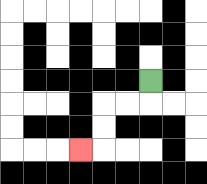{'start': '[6, 3]', 'end': '[3, 6]', 'path_directions': 'D,L,L,D,D,L', 'path_coordinates': '[[6, 3], [6, 4], [5, 4], [4, 4], [4, 5], [4, 6], [3, 6]]'}